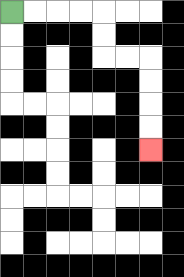{'start': '[0, 0]', 'end': '[6, 6]', 'path_directions': 'R,R,R,R,D,D,R,R,D,D,D,D', 'path_coordinates': '[[0, 0], [1, 0], [2, 0], [3, 0], [4, 0], [4, 1], [4, 2], [5, 2], [6, 2], [6, 3], [6, 4], [6, 5], [6, 6]]'}